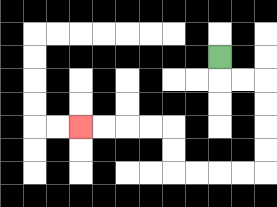{'start': '[9, 2]', 'end': '[3, 5]', 'path_directions': 'D,R,R,D,D,D,D,L,L,L,L,U,U,L,L,L,L', 'path_coordinates': '[[9, 2], [9, 3], [10, 3], [11, 3], [11, 4], [11, 5], [11, 6], [11, 7], [10, 7], [9, 7], [8, 7], [7, 7], [7, 6], [7, 5], [6, 5], [5, 5], [4, 5], [3, 5]]'}